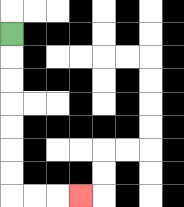{'start': '[0, 1]', 'end': '[3, 8]', 'path_directions': 'D,D,D,D,D,D,D,R,R,R', 'path_coordinates': '[[0, 1], [0, 2], [0, 3], [0, 4], [0, 5], [0, 6], [0, 7], [0, 8], [1, 8], [2, 8], [3, 8]]'}